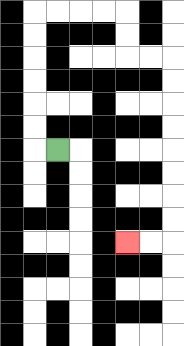{'start': '[2, 6]', 'end': '[5, 10]', 'path_directions': 'L,U,U,U,U,U,U,R,R,R,R,D,D,R,R,D,D,D,D,D,D,D,D,L,L', 'path_coordinates': '[[2, 6], [1, 6], [1, 5], [1, 4], [1, 3], [1, 2], [1, 1], [1, 0], [2, 0], [3, 0], [4, 0], [5, 0], [5, 1], [5, 2], [6, 2], [7, 2], [7, 3], [7, 4], [7, 5], [7, 6], [7, 7], [7, 8], [7, 9], [7, 10], [6, 10], [5, 10]]'}